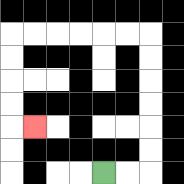{'start': '[4, 7]', 'end': '[1, 5]', 'path_directions': 'R,R,U,U,U,U,U,U,L,L,L,L,L,L,D,D,D,D,R', 'path_coordinates': '[[4, 7], [5, 7], [6, 7], [6, 6], [6, 5], [6, 4], [6, 3], [6, 2], [6, 1], [5, 1], [4, 1], [3, 1], [2, 1], [1, 1], [0, 1], [0, 2], [0, 3], [0, 4], [0, 5], [1, 5]]'}